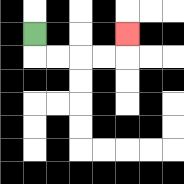{'start': '[1, 1]', 'end': '[5, 1]', 'path_directions': 'D,R,R,R,R,U', 'path_coordinates': '[[1, 1], [1, 2], [2, 2], [3, 2], [4, 2], [5, 2], [5, 1]]'}